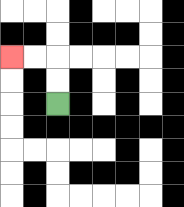{'start': '[2, 4]', 'end': '[0, 2]', 'path_directions': 'U,U,L,L', 'path_coordinates': '[[2, 4], [2, 3], [2, 2], [1, 2], [0, 2]]'}